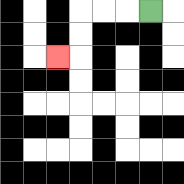{'start': '[6, 0]', 'end': '[2, 2]', 'path_directions': 'L,L,L,D,D,L', 'path_coordinates': '[[6, 0], [5, 0], [4, 0], [3, 0], [3, 1], [3, 2], [2, 2]]'}